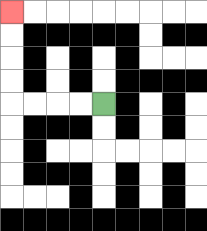{'start': '[4, 4]', 'end': '[0, 0]', 'path_directions': 'L,L,L,L,U,U,U,U', 'path_coordinates': '[[4, 4], [3, 4], [2, 4], [1, 4], [0, 4], [0, 3], [0, 2], [0, 1], [0, 0]]'}